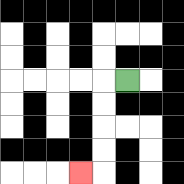{'start': '[5, 3]', 'end': '[3, 7]', 'path_directions': 'L,D,D,D,D,L', 'path_coordinates': '[[5, 3], [4, 3], [4, 4], [4, 5], [4, 6], [4, 7], [3, 7]]'}